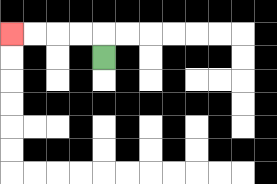{'start': '[4, 2]', 'end': '[0, 1]', 'path_directions': 'U,L,L,L,L', 'path_coordinates': '[[4, 2], [4, 1], [3, 1], [2, 1], [1, 1], [0, 1]]'}